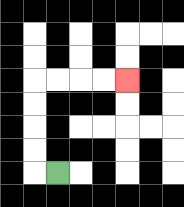{'start': '[2, 7]', 'end': '[5, 3]', 'path_directions': 'L,U,U,U,U,R,R,R,R', 'path_coordinates': '[[2, 7], [1, 7], [1, 6], [1, 5], [1, 4], [1, 3], [2, 3], [3, 3], [4, 3], [5, 3]]'}